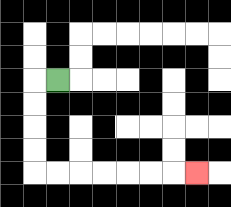{'start': '[2, 3]', 'end': '[8, 7]', 'path_directions': 'L,D,D,D,D,R,R,R,R,R,R,R', 'path_coordinates': '[[2, 3], [1, 3], [1, 4], [1, 5], [1, 6], [1, 7], [2, 7], [3, 7], [4, 7], [5, 7], [6, 7], [7, 7], [8, 7]]'}